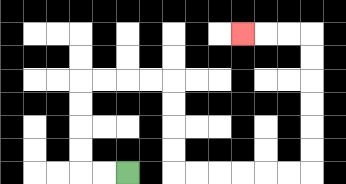{'start': '[5, 7]', 'end': '[10, 1]', 'path_directions': 'L,L,U,U,U,U,R,R,R,R,D,D,D,D,R,R,R,R,R,R,U,U,U,U,U,U,L,L,L', 'path_coordinates': '[[5, 7], [4, 7], [3, 7], [3, 6], [3, 5], [3, 4], [3, 3], [4, 3], [5, 3], [6, 3], [7, 3], [7, 4], [7, 5], [7, 6], [7, 7], [8, 7], [9, 7], [10, 7], [11, 7], [12, 7], [13, 7], [13, 6], [13, 5], [13, 4], [13, 3], [13, 2], [13, 1], [12, 1], [11, 1], [10, 1]]'}